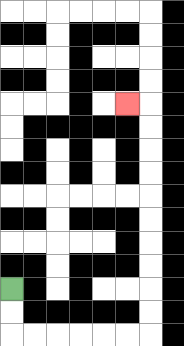{'start': '[0, 12]', 'end': '[5, 4]', 'path_directions': 'D,D,R,R,R,R,R,R,U,U,U,U,U,U,U,U,U,U,L', 'path_coordinates': '[[0, 12], [0, 13], [0, 14], [1, 14], [2, 14], [3, 14], [4, 14], [5, 14], [6, 14], [6, 13], [6, 12], [6, 11], [6, 10], [6, 9], [6, 8], [6, 7], [6, 6], [6, 5], [6, 4], [5, 4]]'}